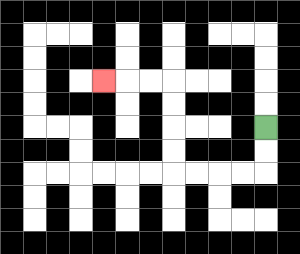{'start': '[11, 5]', 'end': '[4, 3]', 'path_directions': 'D,D,L,L,L,L,U,U,U,U,L,L,L', 'path_coordinates': '[[11, 5], [11, 6], [11, 7], [10, 7], [9, 7], [8, 7], [7, 7], [7, 6], [7, 5], [7, 4], [7, 3], [6, 3], [5, 3], [4, 3]]'}